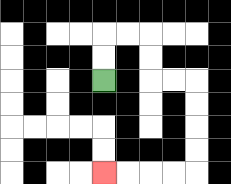{'start': '[4, 3]', 'end': '[4, 7]', 'path_directions': 'U,U,R,R,D,D,R,R,D,D,D,D,L,L,L,L', 'path_coordinates': '[[4, 3], [4, 2], [4, 1], [5, 1], [6, 1], [6, 2], [6, 3], [7, 3], [8, 3], [8, 4], [8, 5], [8, 6], [8, 7], [7, 7], [6, 7], [5, 7], [4, 7]]'}